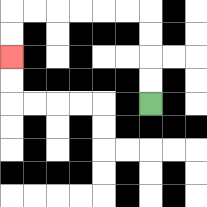{'start': '[6, 4]', 'end': '[0, 2]', 'path_directions': 'U,U,U,U,L,L,L,L,L,L,D,D', 'path_coordinates': '[[6, 4], [6, 3], [6, 2], [6, 1], [6, 0], [5, 0], [4, 0], [3, 0], [2, 0], [1, 0], [0, 0], [0, 1], [0, 2]]'}